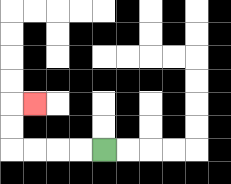{'start': '[4, 6]', 'end': '[1, 4]', 'path_directions': 'L,L,L,L,U,U,R', 'path_coordinates': '[[4, 6], [3, 6], [2, 6], [1, 6], [0, 6], [0, 5], [0, 4], [1, 4]]'}